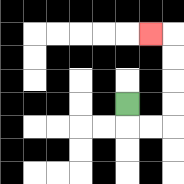{'start': '[5, 4]', 'end': '[6, 1]', 'path_directions': 'D,R,R,U,U,U,U,L', 'path_coordinates': '[[5, 4], [5, 5], [6, 5], [7, 5], [7, 4], [7, 3], [7, 2], [7, 1], [6, 1]]'}